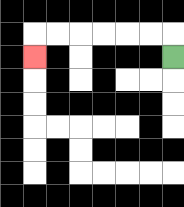{'start': '[7, 2]', 'end': '[1, 2]', 'path_directions': 'U,L,L,L,L,L,L,D', 'path_coordinates': '[[7, 2], [7, 1], [6, 1], [5, 1], [4, 1], [3, 1], [2, 1], [1, 1], [1, 2]]'}